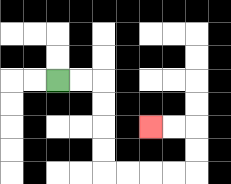{'start': '[2, 3]', 'end': '[6, 5]', 'path_directions': 'R,R,D,D,D,D,R,R,R,R,U,U,L,L', 'path_coordinates': '[[2, 3], [3, 3], [4, 3], [4, 4], [4, 5], [4, 6], [4, 7], [5, 7], [6, 7], [7, 7], [8, 7], [8, 6], [8, 5], [7, 5], [6, 5]]'}